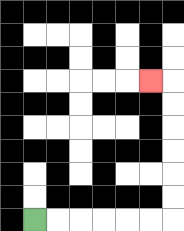{'start': '[1, 9]', 'end': '[6, 3]', 'path_directions': 'R,R,R,R,R,R,U,U,U,U,U,U,L', 'path_coordinates': '[[1, 9], [2, 9], [3, 9], [4, 9], [5, 9], [6, 9], [7, 9], [7, 8], [7, 7], [7, 6], [7, 5], [7, 4], [7, 3], [6, 3]]'}